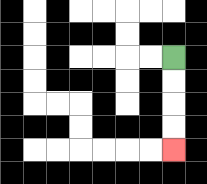{'start': '[7, 2]', 'end': '[7, 6]', 'path_directions': 'D,D,D,D', 'path_coordinates': '[[7, 2], [7, 3], [7, 4], [7, 5], [7, 6]]'}